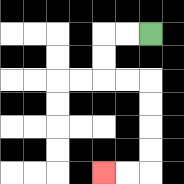{'start': '[6, 1]', 'end': '[4, 7]', 'path_directions': 'L,L,D,D,R,R,D,D,D,D,L,L', 'path_coordinates': '[[6, 1], [5, 1], [4, 1], [4, 2], [4, 3], [5, 3], [6, 3], [6, 4], [6, 5], [6, 6], [6, 7], [5, 7], [4, 7]]'}